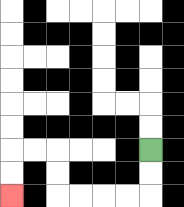{'start': '[6, 6]', 'end': '[0, 8]', 'path_directions': 'D,D,L,L,L,L,U,U,L,L,D,D', 'path_coordinates': '[[6, 6], [6, 7], [6, 8], [5, 8], [4, 8], [3, 8], [2, 8], [2, 7], [2, 6], [1, 6], [0, 6], [0, 7], [0, 8]]'}